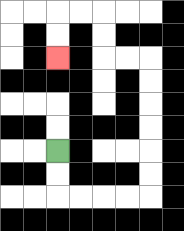{'start': '[2, 6]', 'end': '[2, 2]', 'path_directions': 'D,D,R,R,R,R,U,U,U,U,U,U,L,L,U,U,L,L,D,D', 'path_coordinates': '[[2, 6], [2, 7], [2, 8], [3, 8], [4, 8], [5, 8], [6, 8], [6, 7], [6, 6], [6, 5], [6, 4], [6, 3], [6, 2], [5, 2], [4, 2], [4, 1], [4, 0], [3, 0], [2, 0], [2, 1], [2, 2]]'}